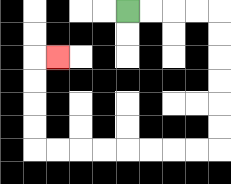{'start': '[5, 0]', 'end': '[2, 2]', 'path_directions': 'R,R,R,R,D,D,D,D,D,D,L,L,L,L,L,L,L,L,U,U,U,U,R', 'path_coordinates': '[[5, 0], [6, 0], [7, 0], [8, 0], [9, 0], [9, 1], [9, 2], [9, 3], [9, 4], [9, 5], [9, 6], [8, 6], [7, 6], [6, 6], [5, 6], [4, 6], [3, 6], [2, 6], [1, 6], [1, 5], [1, 4], [1, 3], [1, 2], [2, 2]]'}